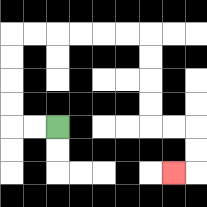{'start': '[2, 5]', 'end': '[7, 7]', 'path_directions': 'L,L,U,U,U,U,R,R,R,R,R,R,D,D,D,D,R,R,D,D,L', 'path_coordinates': '[[2, 5], [1, 5], [0, 5], [0, 4], [0, 3], [0, 2], [0, 1], [1, 1], [2, 1], [3, 1], [4, 1], [5, 1], [6, 1], [6, 2], [6, 3], [6, 4], [6, 5], [7, 5], [8, 5], [8, 6], [8, 7], [7, 7]]'}